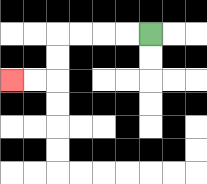{'start': '[6, 1]', 'end': '[0, 3]', 'path_directions': 'L,L,L,L,D,D,L,L', 'path_coordinates': '[[6, 1], [5, 1], [4, 1], [3, 1], [2, 1], [2, 2], [2, 3], [1, 3], [0, 3]]'}